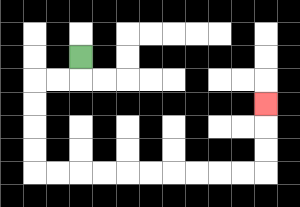{'start': '[3, 2]', 'end': '[11, 4]', 'path_directions': 'D,L,L,D,D,D,D,R,R,R,R,R,R,R,R,R,R,U,U,U', 'path_coordinates': '[[3, 2], [3, 3], [2, 3], [1, 3], [1, 4], [1, 5], [1, 6], [1, 7], [2, 7], [3, 7], [4, 7], [5, 7], [6, 7], [7, 7], [8, 7], [9, 7], [10, 7], [11, 7], [11, 6], [11, 5], [11, 4]]'}